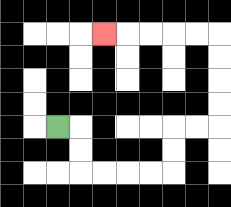{'start': '[2, 5]', 'end': '[4, 1]', 'path_directions': 'R,D,D,R,R,R,R,U,U,R,R,U,U,U,U,L,L,L,L,L', 'path_coordinates': '[[2, 5], [3, 5], [3, 6], [3, 7], [4, 7], [5, 7], [6, 7], [7, 7], [7, 6], [7, 5], [8, 5], [9, 5], [9, 4], [9, 3], [9, 2], [9, 1], [8, 1], [7, 1], [6, 1], [5, 1], [4, 1]]'}